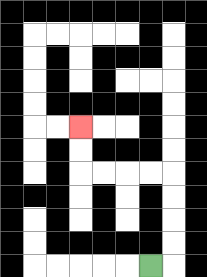{'start': '[6, 11]', 'end': '[3, 5]', 'path_directions': 'R,U,U,U,U,L,L,L,L,U,U', 'path_coordinates': '[[6, 11], [7, 11], [7, 10], [7, 9], [7, 8], [7, 7], [6, 7], [5, 7], [4, 7], [3, 7], [3, 6], [3, 5]]'}